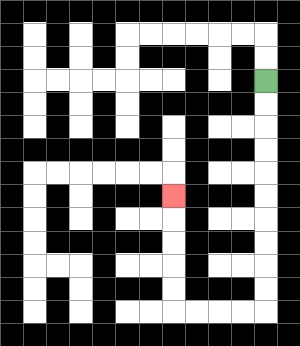{'start': '[11, 3]', 'end': '[7, 8]', 'path_directions': 'D,D,D,D,D,D,D,D,D,D,L,L,L,L,U,U,U,U,U', 'path_coordinates': '[[11, 3], [11, 4], [11, 5], [11, 6], [11, 7], [11, 8], [11, 9], [11, 10], [11, 11], [11, 12], [11, 13], [10, 13], [9, 13], [8, 13], [7, 13], [7, 12], [7, 11], [7, 10], [7, 9], [7, 8]]'}